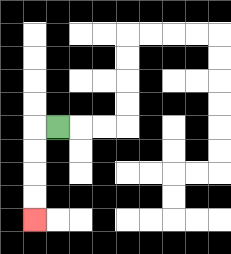{'start': '[2, 5]', 'end': '[1, 9]', 'path_directions': 'L,D,D,D,D', 'path_coordinates': '[[2, 5], [1, 5], [1, 6], [1, 7], [1, 8], [1, 9]]'}